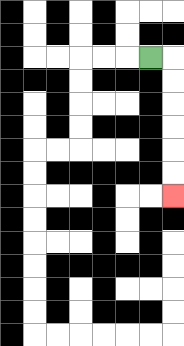{'start': '[6, 2]', 'end': '[7, 8]', 'path_directions': 'R,D,D,D,D,D,D', 'path_coordinates': '[[6, 2], [7, 2], [7, 3], [7, 4], [7, 5], [7, 6], [7, 7], [7, 8]]'}